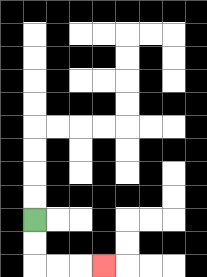{'start': '[1, 9]', 'end': '[4, 11]', 'path_directions': 'D,D,R,R,R', 'path_coordinates': '[[1, 9], [1, 10], [1, 11], [2, 11], [3, 11], [4, 11]]'}